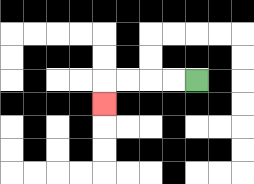{'start': '[8, 3]', 'end': '[4, 4]', 'path_directions': 'L,L,L,L,D', 'path_coordinates': '[[8, 3], [7, 3], [6, 3], [5, 3], [4, 3], [4, 4]]'}